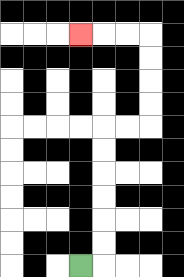{'start': '[3, 11]', 'end': '[3, 1]', 'path_directions': 'R,U,U,U,U,U,U,R,R,U,U,U,U,L,L,L', 'path_coordinates': '[[3, 11], [4, 11], [4, 10], [4, 9], [4, 8], [4, 7], [4, 6], [4, 5], [5, 5], [6, 5], [6, 4], [6, 3], [6, 2], [6, 1], [5, 1], [4, 1], [3, 1]]'}